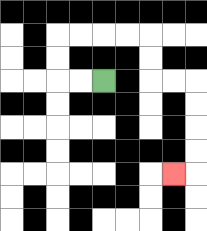{'start': '[4, 3]', 'end': '[7, 7]', 'path_directions': 'L,L,U,U,R,R,R,R,D,D,R,R,D,D,D,D,L', 'path_coordinates': '[[4, 3], [3, 3], [2, 3], [2, 2], [2, 1], [3, 1], [4, 1], [5, 1], [6, 1], [6, 2], [6, 3], [7, 3], [8, 3], [8, 4], [8, 5], [8, 6], [8, 7], [7, 7]]'}